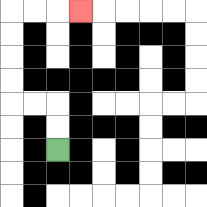{'start': '[2, 6]', 'end': '[3, 0]', 'path_directions': 'U,U,L,L,U,U,U,U,R,R,R', 'path_coordinates': '[[2, 6], [2, 5], [2, 4], [1, 4], [0, 4], [0, 3], [0, 2], [0, 1], [0, 0], [1, 0], [2, 0], [3, 0]]'}